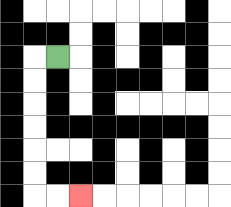{'start': '[2, 2]', 'end': '[3, 8]', 'path_directions': 'L,D,D,D,D,D,D,R,R', 'path_coordinates': '[[2, 2], [1, 2], [1, 3], [1, 4], [1, 5], [1, 6], [1, 7], [1, 8], [2, 8], [3, 8]]'}